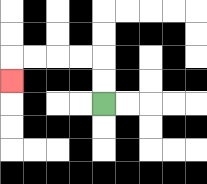{'start': '[4, 4]', 'end': '[0, 3]', 'path_directions': 'U,U,L,L,L,L,D', 'path_coordinates': '[[4, 4], [4, 3], [4, 2], [3, 2], [2, 2], [1, 2], [0, 2], [0, 3]]'}